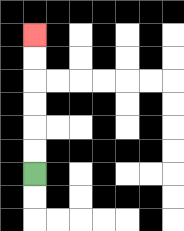{'start': '[1, 7]', 'end': '[1, 1]', 'path_directions': 'U,U,U,U,U,U', 'path_coordinates': '[[1, 7], [1, 6], [1, 5], [1, 4], [1, 3], [1, 2], [1, 1]]'}